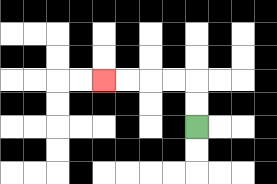{'start': '[8, 5]', 'end': '[4, 3]', 'path_directions': 'U,U,L,L,L,L', 'path_coordinates': '[[8, 5], [8, 4], [8, 3], [7, 3], [6, 3], [5, 3], [4, 3]]'}